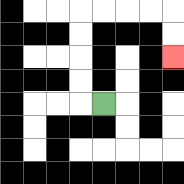{'start': '[4, 4]', 'end': '[7, 2]', 'path_directions': 'L,U,U,U,U,R,R,R,R,D,D', 'path_coordinates': '[[4, 4], [3, 4], [3, 3], [3, 2], [3, 1], [3, 0], [4, 0], [5, 0], [6, 0], [7, 0], [7, 1], [7, 2]]'}